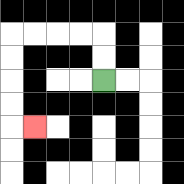{'start': '[4, 3]', 'end': '[1, 5]', 'path_directions': 'U,U,L,L,L,L,D,D,D,D,R', 'path_coordinates': '[[4, 3], [4, 2], [4, 1], [3, 1], [2, 1], [1, 1], [0, 1], [0, 2], [0, 3], [0, 4], [0, 5], [1, 5]]'}